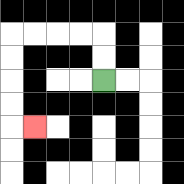{'start': '[4, 3]', 'end': '[1, 5]', 'path_directions': 'U,U,L,L,L,L,D,D,D,D,R', 'path_coordinates': '[[4, 3], [4, 2], [4, 1], [3, 1], [2, 1], [1, 1], [0, 1], [0, 2], [0, 3], [0, 4], [0, 5], [1, 5]]'}